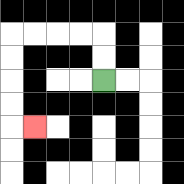{'start': '[4, 3]', 'end': '[1, 5]', 'path_directions': 'U,U,L,L,L,L,D,D,D,D,R', 'path_coordinates': '[[4, 3], [4, 2], [4, 1], [3, 1], [2, 1], [1, 1], [0, 1], [0, 2], [0, 3], [0, 4], [0, 5], [1, 5]]'}